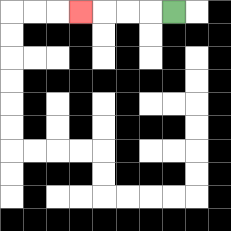{'start': '[7, 0]', 'end': '[3, 0]', 'path_directions': 'L,L,L,L', 'path_coordinates': '[[7, 0], [6, 0], [5, 0], [4, 0], [3, 0]]'}